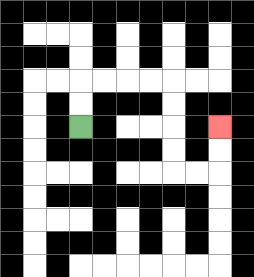{'start': '[3, 5]', 'end': '[9, 5]', 'path_directions': 'U,U,R,R,R,R,D,D,D,D,R,R,U,U', 'path_coordinates': '[[3, 5], [3, 4], [3, 3], [4, 3], [5, 3], [6, 3], [7, 3], [7, 4], [7, 5], [7, 6], [7, 7], [8, 7], [9, 7], [9, 6], [9, 5]]'}